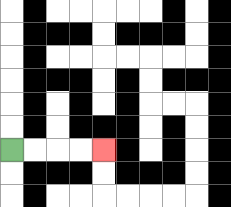{'start': '[0, 6]', 'end': '[4, 6]', 'path_directions': 'R,R,R,R', 'path_coordinates': '[[0, 6], [1, 6], [2, 6], [3, 6], [4, 6]]'}